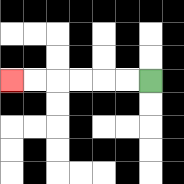{'start': '[6, 3]', 'end': '[0, 3]', 'path_directions': 'L,L,L,L,L,L', 'path_coordinates': '[[6, 3], [5, 3], [4, 3], [3, 3], [2, 3], [1, 3], [0, 3]]'}